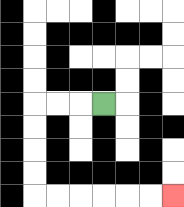{'start': '[4, 4]', 'end': '[7, 8]', 'path_directions': 'L,L,L,D,D,D,D,R,R,R,R,R,R', 'path_coordinates': '[[4, 4], [3, 4], [2, 4], [1, 4], [1, 5], [1, 6], [1, 7], [1, 8], [2, 8], [3, 8], [4, 8], [5, 8], [6, 8], [7, 8]]'}